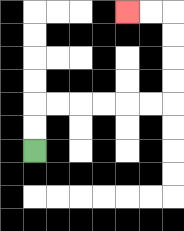{'start': '[1, 6]', 'end': '[5, 0]', 'path_directions': 'U,U,R,R,R,R,R,R,U,U,U,U,L,L', 'path_coordinates': '[[1, 6], [1, 5], [1, 4], [2, 4], [3, 4], [4, 4], [5, 4], [6, 4], [7, 4], [7, 3], [7, 2], [7, 1], [7, 0], [6, 0], [5, 0]]'}